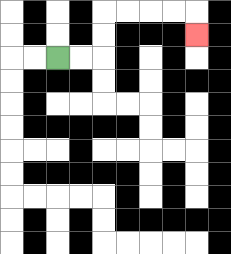{'start': '[2, 2]', 'end': '[8, 1]', 'path_directions': 'R,R,U,U,R,R,R,R,D', 'path_coordinates': '[[2, 2], [3, 2], [4, 2], [4, 1], [4, 0], [5, 0], [6, 0], [7, 0], [8, 0], [8, 1]]'}